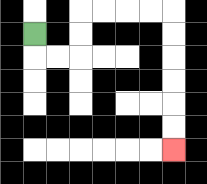{'start': '[1, 1]', 'end': '[7, 6]', 'path_directions': 'D,R,R,U,U,R,R,R,R,D,D,D,D,D,D', 'path_coordinates': '[[1, 1], [1, 2], [2, 2], [3, 2], [3, 1], [3, 0], [4, 0], [5, 0], [6, 0], [7, 0], [7, 1], [7, 2], [7, 3], [7, 4], [7, 5], [7, 6]]'}